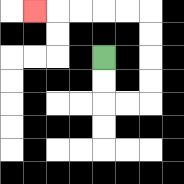{'start': '[4, 2]', 'end': '[1, 0]', 'path_directions': 'D,D,R,R,U,U,U,U,L,L,L,L,L', 'path_coordinates': '[[4, 2], [4, 3], [4, 4], [5, 4], [6, 4], [6, 3], [6, 2], [6, 1], [6, 0], [5, 0], [4, 0], [3, 0], [2, 0], [1, 0]]'}